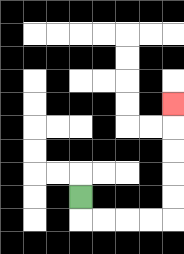{'start': '[3, 8]', 'end': '[7, 4]', 'path_directions': 'D,R,R,R,R,U,U,U,U,U', 'path_coordinates': '[[3, 8], [3, 9], [4, 9], [5, 9], [6, 9], [7, 9], [7, 8], [7, 7], [7, 6], [7, 5], [7, 4]]'}